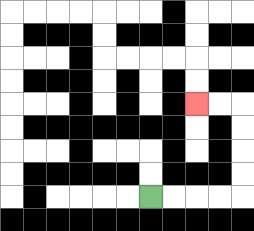{'start': '[6, 8]', 'end': '[8, 4]', 'path_directions': 'R,R,R,R,U,U,U,U,L,L', 'path_coordinates': '[[6, 8], [7, 8], [8, 8], [9, 8], [10, 8], [10, 7], [10, 6], [10, 5], [10, 4], [9, 4], [8, 4]]'}